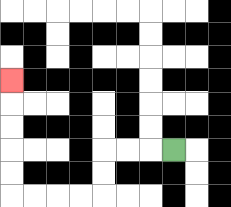{'start': '[7, 6]', 'end': '[0, 3]', 'path_directions': 'L,L,L,D,D,L,L,L,L,U,U,U,U,U', 'path_coordinates': '[[7, 6], [6, 6], [5, 6], [4, 6], [4, 7], [4, 8], [3, 8], [2, 8], [1, 8], [0, 8], [0, 7], [0, 6], [0, 5], [0, 4], [0, 3]]'}